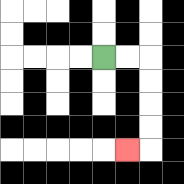{'start': '[4, 2]', 'end': '[5, 6]', 'path_directions': 'R,R,D,D,D,D,L', 'path_coordinates': '[[4, 2], [5, 2], [6, 2], [6, 3], [6, 4], [6, 5], [6, 6], [5, 6]]'}